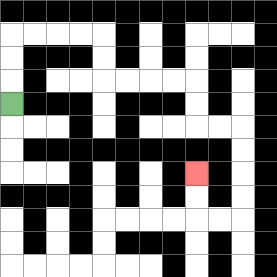{'start': '[0, 4]', 'end': '[8, 7]', 'path_directions': 'U,U,U,R,R,R,R,D,D,R,R,R,R,D,D,R,R,D,D,D,D,L,L,U,U', 'path_coordinates': '[[0, 4], [0, 3], [0, 2], [0, 1], [1, 1], [2, 1], [3, 1], [4, 1], [4, 2], [4, 3], [5, 3], [6, 3], [7, 3], [8, 3], [8, 4], [8, 5], [9, 5], [10, 5], [10, 6], [10, 7], [10, 8], [10, 9], [9, 9], [8, 9], [8, 8], [8, 7]]'}